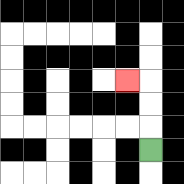{'start': '[6, 6]', 'end': '[5, 3]', 'path_directions': 'U,U,U,L', 'path_coordinates': '[[6, 6], [6, 5], [6, 4], [6, 3], [5, 3]]'}